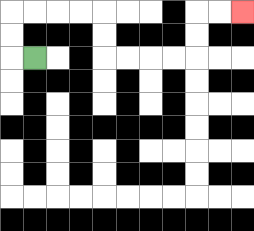{'start': '[1, 2]', 'end': '[10, 0]', 'path_directions': 'L,U,U,R,R,R,R,D,D,R,R,R,R,U,U,R,R', 'path_coordinates': '[[1, 2], [0, 2], [0, 1], [0, 0], [1, 0], [2, 0], [3, 0], [4, 0], [4, 1], [4, 2], [5, 2], [6, 2], [7, 2], [8, 2], [8, 1], [8, 0], [9, 0], [10, 0]]'}